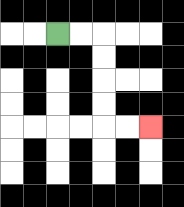{'start': '[2, 1]', 'end': '[6, 5]', 'path_directions': 'R,R,D,D,D,D,R,R', 'path_coordinates': '[[2, 1], [3, 1], [4, 1], [4, 2], [4, 3], [4, 4], [4, 5], [5, 5], [6, 5]]'}